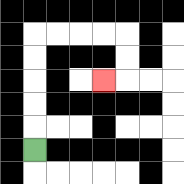{'start': '[1, 6]', 'end': '[4, 3]', 'path_directions': 'U,U,U,U,U,R,R,R,R,D,D,L', 'path_coordinates': '[[1, 6], [1, 5], [1, 4], [1, 3], [1, 2], [1, 1], [2, 1], [3, 1], [4, 1], [5, 1], [5, 2], [5, 3], [4, 3]]'}